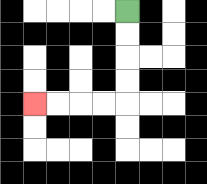{'start': '[5, 0]', 'end': '[1, 4]', 'path_directions': 'D,D,D,D,L,L,L,L', 'path_coordinates': '[[5, 0], [5, 1], [5, 2], [5, 3], [5, 4], [4, 4], [3, 4], [2, 4], [1, 4]]'}